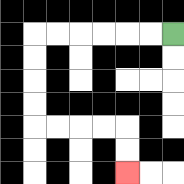{'start': '[7, 1]', 'end': '[5, 7]', 'path_directions': 'L,L,L,L,L,L,D,D,D,D,R,R,R,R,D,D', 'path_coordinates': '[[7, 1], [6, 1], [5, 1], [4, 1], [3, 1], [2, 1], [1, 1], [1, 2], [1, 3], [1, 4], [1, 5], [2, 5], [3, 5], [4, 5], [5, 5], [5, 6], [5, 7]]'}